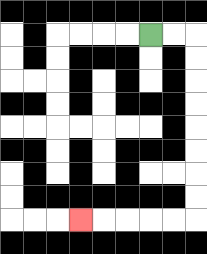{'start': '[6, 1]', 'end': '[3, 9]', 'path_directions': 'R,R,D,D,D,D,D,D,D,D,L,L,L,L,L', 'path_coordinates': '[[6, 1], [7, 1], [8, 1], [8, 2], [8, 3], [8, 4], [8, 5], [8, 6], [8, 7], [8, 8], [8, 9], [7, 9], [6, 9], [5, 9], [4, 9], [3, 9]]'}